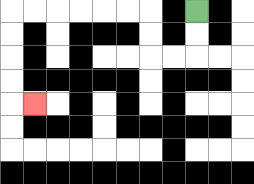{'start': '[8, 0]', 'end': '[1, 4]', 'path_directions': 'D,D,L,L,U,U,L,L,L,L,L,L,D,D,D,D,R', 'path_coordinates': '[[8, 0], [8, 1], [8, 2], [7, 2], [6, 2], [6, 1], [6, 0], [5, 0], [4, 0], [3, 0], [2, 0], [1, 0], [0, 0], [0, 1], [0, 2], [0, 3], [0, 4], [1, 4]]'}